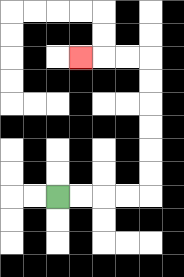{'start': '[2, 8]', 'end': '[3, 2]', 'path_directions': 'R,R,R,R,U,U,U,U,U,U,L,L,L', 'path_coordinates': '[[2, 8], [3, 8], [4, 8], [5, 8], [6, 8], [6, 7], [6, 6], [6, 5], [6, 4], [6, 3], [6, 2], [5, 2], [4, 2], [3, 2]]'}